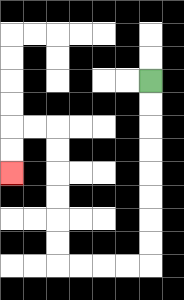{'start': '[6, 3]', 'end': '[0, 7]', 'path_directions': 'D,D,D,D,D,D,D,D,L,L,L,L,U,U,U,U,U,U,L,L,D,D', 'path_coordinates': '[[6, 3], [6, 4], [6, 5], [6, 6], [6, 7], [6, 8], [6, 9], [6, 10], [6, 11], [5, 11], [4, 11], [3, 11], [2, 11], [2, 10], [2, 9], [2, 8], [2, 7], [2, 6], [2, 5], [1, 5], [0, 5], [0, 6], [0, 7]]'}